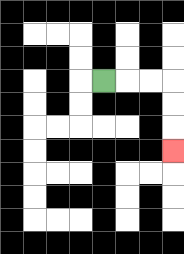{'start': '[4, 3]', 'end': '[7, 6]', 'path_directions': 'R,R,R,D,D,D', 'path_coordinates': '[[4, 3], [5, 3], [6, 3], [7, 3], [7, 4], [7, 5], [7, 6]]'}